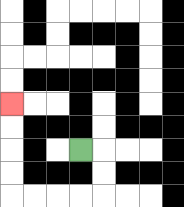{'start': '[3, 6]', 'end': '[0, 4]', 'path_directions': 'R,D,D,L,L,L,L,U,U,U,U', 'path_coordinates': '[[3, 6], [4, 6], [4, 7], [4, 8], [3, 8], [2, 8], [1, 8], [0, 8], [0, 7], [0, 6], [0, 5], [0, 4]]'}